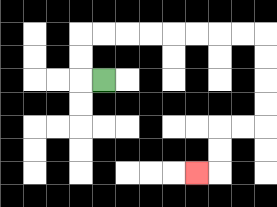{'start': '[4, 3]', 'end': '[8, 7]', 'path_directions': 'L,U,U,R,R,R,R,R,R,R,R,D,D,D,D,L,L,D,D,L', 'path_coordinates': '[[4, 3], [3, 3], [3, 2], [3, 1], [4, 1], [5, 1], [6, 1], [7, 1], [8, 1], [9, 1], [10, 1], [11, 1], [11, 2], [11, 3], [11, 4], [11, 5], [10, 5], [9, 5], [9, 6], [9, 7], [8, 7]]'}